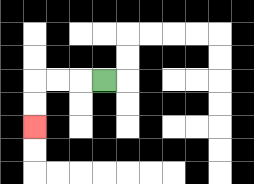{'start': '[4, 3]', 'end': '[1, 5]', 'path_directions': 'L,L,L,D,D', 'path_coordinates': '[[4, 3], [3, 3], [2, 3], [1, 3], [1, 4], [1, 5]]'}